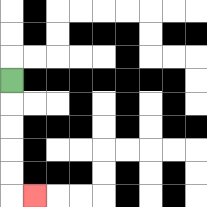{'start': '[0, 3]', 'end': '[1, 8]', 'path_directions': 'D,D,D,D,D,R', 'path_coordinates': '[[0, 3], [0, 4], [0, 5], [0, 6], [0, 7], [0, 8], [1, 8]]'}